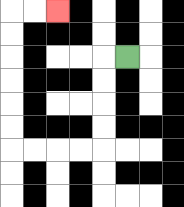{'start': '[5, 2]', 'end': '[2, 0]', 'path_directions': 'L,D,D,D,D,L,L,L,L,U,U,U,U,U,U,R,R', 'path_coordinates': '[[5, 2], [4, 2], [4, 3], [4, 4], [4, 5], [4, 6], [3, 6], [2, 6], [1, 6], [0, 6], [0, 5], [0, 4], [0, 3], [0, 2], [0, 1], [0, 0], [1, 0], [2, 0]]'}